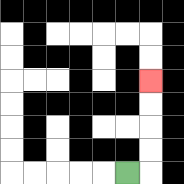{'start': '[5, 7]', 'end': '[6, 3]', 'path_directions': 'R,U,U,U,U', 'path_coordinates': '[[5, 7], [6, 7], [6, 6], [6, 5], [6, 4], [6, 3]]'}